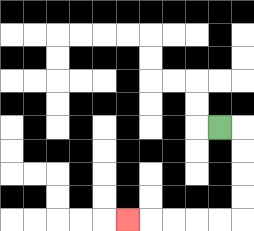{'start': '[9, 5]', 'end': '[5, 9]', 'path_directions': 'R,D,D,D,D,L,L,L,L,L', 'path_coordinates': '[[9, 5], [10, 5], [10, 6], [10, 7], [10, 8], [10, 9], [9, 9], [8, 9], [7, 9], [6, 9], [5, 9]]'}